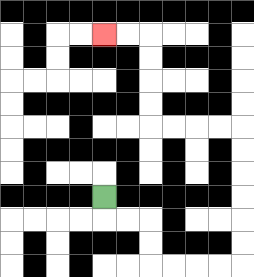{'start': '[4, 8]', 'end': '[4, 1]', 'path_directions': 'D,R,R,D,D,R,R,R,R,U,U,U,U,U,U,L,L,L,L,U,U,U,U,L,L', 'path_coordinates': '[[4, 8], [4, 9], [5, 9], [6, 9], [6, 10], [6, 11], [7, 11], [8, 11], [9, 11], [10, 11], [10, 10], [10, 9], [10, 8], [10, 7], [10, 6], [10, 5], [9, 5], [8, 5], [7, 5], [6, 5], [6, 4], [6, 3], [6, 2], [6, 1], [5, 1], [4, 1]]'}